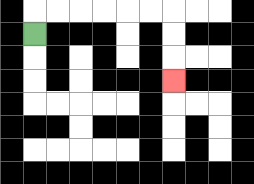{'start': '[1, 1]', 'end': '[7, 3]', 'path_directions': 'U,R,R,R,R,R,R,D,D,D', 'path_coordinates': '[[1, 1], [1, 0], [2, 0], [3, 0], [4, 0], [5, 0], [6, 0], [7, 0], [7, 1], [7, 2], [7, 3]]'}